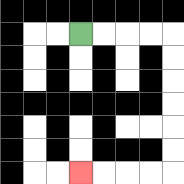{'start': '[3, 1]', 'end': '[3, 7]', 'path_directions': 'R,R,R,R,D,D,D,D,D,D,L,L,L,L', 'path_coordinates': '[[3, 1], [4, 1], [5, 1], [6, 1], [7, 1], [7, 2], [7, 3], [7, 4], [7, 5], [7, 6], [7, 7], [6, 7], [5, 7], [4, 7], [3, 7]]'}